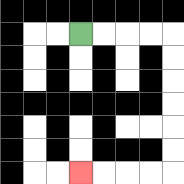{'start': '[3, 1]', 'end': '[3, 7]', 'path_directions': 'R,R,R,R,D,D,D,D,D,D,L,L,L,L', 'path_coordinates': '[[3, 1], [4, 1], [5, 1], [6, 1], [7, 1], [7, 2], [7, 3], [7, 4], [7, 5], [7, 6], [7, 7], [6, 7], [5, 7], [4, 7], [3, 7]]'}